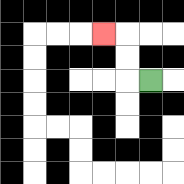{'start': '[6, 3]', 'end': '[4, 1]', 'path_directions': 'L,U,U,L', 'path_coordinates': '[[6, 3], [5, 3], [5, 2], [5, 1], [4, 1]]'}